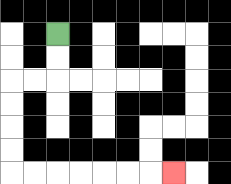{'start': '[2, 1]', 'end': '[7, 7]', 'path_directions': 'D,D,L,L,D,D,D,D,R,R,R,R,R,R,R', 'path_coordinates': '[[2, 1], [2, 2], [2, 3], [1, 3], [0, 3], [0, 4], [0, 5], [0, 6], [0, 7], [1, 7], [2, 7], [3, 7], [4, 7], [5, 7], [6, 7], [7, 7]]'}